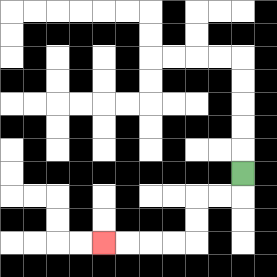{'start': '[10, 7]', 'end': '[4, 10]', 'path_directions': 'D,L,L,D,D,L,L,L,L', 'path_coordinates': '[[10, 7], [10, 8], [9, 8], [8, 8], [8, 9], [8, 10], [7, 10], [6, 10], [5, 10], [4, 10]]'}